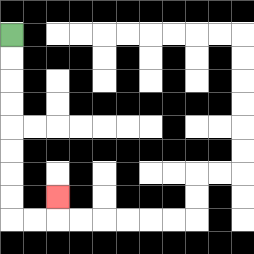{'start': '[0, 1]', 'end': '[2, 8]', 'path_directions': 'D,D,D,D,D,D,D,D,R,R,U', 'path_coordinates': '[[0, 1], [0, 2], [0, 3], [0, 4], [0, 5], [0, 6], [0, 7], [0, 8], [0, 9], [1, 9], [2, 9], [2, 8]]'}